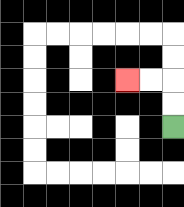{'start': '[7, 5]', 'end': '[5, 3]', 'path_directions': 'U,U,L,L', 'path_coordinates': '[[7, 5], [7, 4], [7, 3], [6, 3], [5, 3]]'}